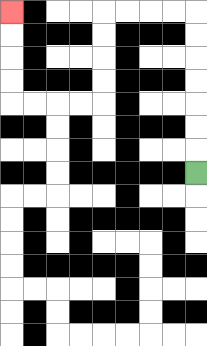{'start': '[8, 7]', 'end': '[0, 0]', 'path_directions': 'U,U,U,U,U,U,U,L,L,L,L,D,D,D,D,L,L,L,L,U,U,U,U', 'path_coordinates': '[[8, 7], [8, 6], [8, 5], [8, 4], [8, 3], [8, 2], [8, 1], [8, 0], [7, 0], [6, 0], [5, 0], [4, 0], [4, 1], [4, 2], [4, 3], [4, 4], [3, 4], [2, 4], [1, 4], [0, 4], [0, 3], [0, 2], [0, 1], [0, 0]]'}